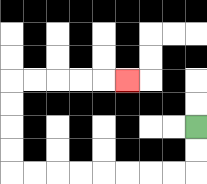{'start': '[8, 5]', 'end': '[5, 3]', 'path_directions': 'D,D,L,L,L,L,L,L,L,L,U,U,U,U,R,R,R,R,R', 'path_coordinates': '[[8, 5], [8, 6], [8, 7], [7, 7], [6, 7], [5, 7], [4, 7], [3, 7], [2, 7], [1, 7], [0, 7], [0, 6], [0, 5], [0, 4], [0, 3], [1, 3], [2, 3], [3, 3], [4, 3], [5, 3]]'}